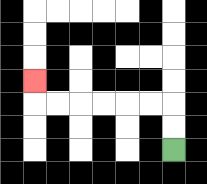{'start': '[7, 6]', 'end': '[1, 3]', 'path_directions': 'U,U,L,L,L,L,L,L,U', 'path_coordinates': '[[7, 6], [7, 5], [7, 4], [6, 4], [5, 4], [4, 4], [3, 4], [2, 4], [1, 4], [1, 3]]'}